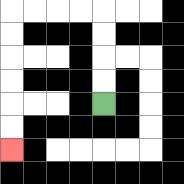{'start': '[4, 4]', 'end': '[0, 6]', 'path_directions': 'U,U,U,U,L,L,L,L,D,D,D,D,D,D', 'path_coordinates': '[[4, 4], [4, 3], [4, 2], [4, 1], [4, 0], [3, 0], [2, 0], [1, 0], [0, 0], [0, 1], [0, 2], [0, 3], [0, 4], [0, 5], [0, 6]]'}